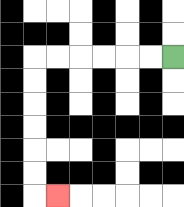{'start': '[7, 2]', 'end': '[2, 8]', 'path_directions': 'L,L,L,L,L,L,D,D,D,D,D,D,R', 'path_coordinates': '[[7, 2], [6, 2], [5, 2], [4, 2], [3, 2], [2, 2], [1, 2], [1, 3], [1, 4], [1, 5], [1, 6], [1, 7], [1, 8], [2, 8]]'}